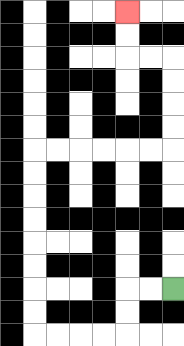{'start': '[7, 12]', 'end': '[5, 0]', 'path_directions': 'L,L,D,D,L,L,L,L,U,U,U,U,U,U,U,U,R,R,R,R,R,R,U,U,U,U,L,L,U,U', 'path_coordinates': '[[7, 12], [6, 12], [5, 12], [5, 13], [5, 14], [4, 14], [3, 14], [2, 14], [1, 14], [1, 13], [1, 12], [1, 11], [1, 10], [1, 9], [1, 8], [1, 7], [1, 6], [2, 6], [3, 6], [4, 6], [5, 6], [6, 6], [7, 6], [7, 5], [7, 4], [7, 3], [7, 2], [6, 2], [5, 2], [5, 1], [5, 0]]'}